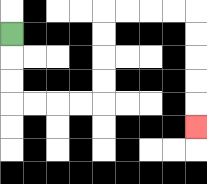{'start': '[0, 1]', 'end': '[8, 5]', 'path_directions': 'D,D,D,R,R,R,R,U,U,U,U,R,R,R,R,D,D,D,D,D', 'path_coordinates': '[[0, 1], [0, 2], [0, 3], [0, 4], [1, 4], [2, 4], [3, 4], [4, 4], [4, 3], [4, 2], [4, 1], [4, 0], [5, 0], [6, 0], [7, 0], [8, 0], [8, 1], [8, 2], [8, 3], [8, 4], [8, 5]]'}